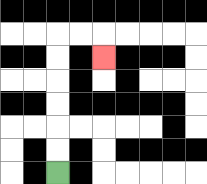{'start': '[2, 7]', 'end': '[4, 2]', 'path_directions': 'U,U,U,U,U,U,R,R,D', 'path_coordinates': '[[2, 7], [2, 6], [2, 5], [2, 4], [2, 3], [2, 2], [2, 1], [3, 1], [4, 1], [4, 2]]'}